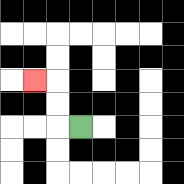{'start': '[3, 5]', 'end': '[1, 3]', 'path_directions': 'L,U,U,L', 'path_coordinates': '[[3, 5], [2, 5], [2, 4], [2, 3], [1, 3]]'}